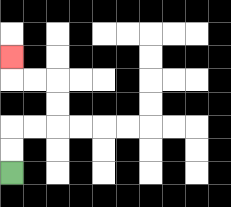{'start': '[0, 7]', 'end': '[0, 2]', 'path_directions': 'U,U,R,R,U,U,L,L,U', 'path_coordinates': '[[0, 7], [0, 6], [0, 5], [1, 5], [2, 5], [2, 4], [2, 3], [1, 3], [0, 3], [0, 2]]'}